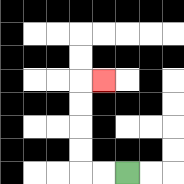{'start': '[5, 7]', 'end': '[4, 3]', 'path_directions': 'L,L,U,U,U,U,R', 'path_coordinates': '[[5, 7], [4, 7], [3, 7], [3, 6], [3, 5], [3, 4], [3, 3], [4, 3]]'}